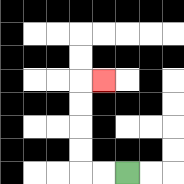{'start': '[5, 7]', 'end': '[4, 3]', 'path_directions': 'L,L,U,U,U,U,R', 'path_coordinates': '[[5, 7], [4, 7], [3, 7], [3, 6], [3, 5], [3, 4], [3, 3], [4, 3]]'}